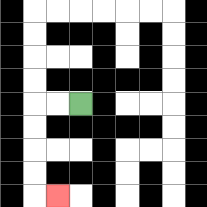{'start': '[3, 4]', 'end': '[2, 8]', 'path_directions': 'L,L,D,D,D,D,R', 'path_coordinates': '[[3, 4], [2, 4], [1, 4], [1, 5], [1, 6], [1, 7], [1, 8], [2, 8]]'}